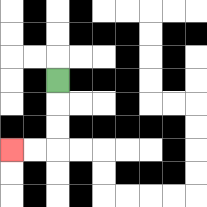{'start': '[2, 3]', 'end': '[0, 6]', 'path_directions': 'D,D,D,L,L', 'path_coordinates': '[[2, 3], [2, 4], [2, 5], [2, 6], [1, 6], [0, 6]]'}